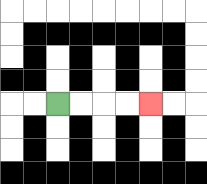{'start': '[2, 4]', 'end': '[6, 4]', 'path_directions': 'R,R,R,R', 'path_coordinates': '[[2, 4], [3, 4], [4, 4], [5, 4], [6, 4]]'}